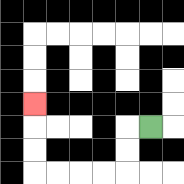{'start': '[6, 5]', 'end': '[1, 4]', 'path_directions': 'L,D,D,L,L,L,L,U,U,U', 'path_coordinates': '[[6, 5], [5, 5], [5, 6], [5, 7], [4, 7], [3, 7], [2, 7], [1, 7], [1, 6], [1, 5], [1, 4]]'}